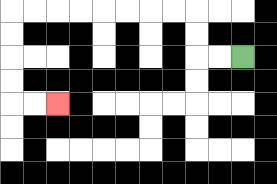{'start': '[10, 2]', 'end': '[2, 4]', 'path_directions': 'L,L,U,U,L,L,L,L,L,L,L,L,D,D,D,D,R,R', 'path_coordinates': '[[10, 2], [9, 2], [8, 2], [8, 1], [8, 0], [7, 0], [6, 0], [5, 0], [4, 0], [3, 0], [2, 0], [1, 0], [0, 0], [0, 1], [0, 2], [0, 3], [0, 4], [1, 4], [2, 4]]'}